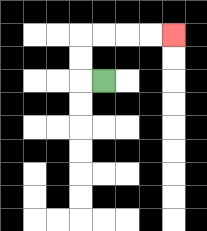{'start': '[4, 3]', 'end': '[7, 1]', 'path_directions': 'L,U,U,R,R,R,R', 'path_coordinates': '[[4, 3], [3, 3], [3, 2], [3, 1], [4, 1], [5, 1], [6, 1], [7, 1]]'}